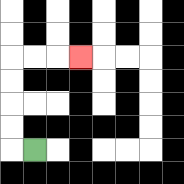{'start': '[1, 6]', 'end': '[3, 2]', 'path_directions': 'L,U,U,U,U,R,R,R', 'path_coordinates': '[[1, 6], [0, 6], [0, 5], [0, 4], [0, 3], [0, 2], [1, 2], [2, 2], [3, 2]]'}